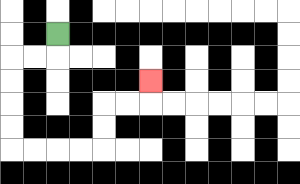{'start': '[2, 1]', 'end': '[6, 3]', 'path_directions': 'D,L,L,D,D,D,D,R,R,R,R,U,U,R,R,U', 'path_coordinates': '[[2, 1], [2, 2], [1, 2], [0, 2], [0, 3], [0, 4], [0, 5], [0, 6], [1, 6], [2, 6], [3, 6], [4, 6], [4, 5], [4, 4], [5, 4], [6, 4], [6, 3]]'}